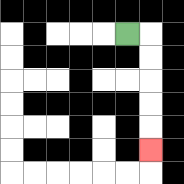{'start': '[5, 1]', 'end': '[6, 6]', 'path_directions': 'R,D,D,D,D,D', 'path_coordinates': '[[5, 1], [6, 1], [6, 2], [6, 3], [6, 4], [6, 5], [6, 6]]'}